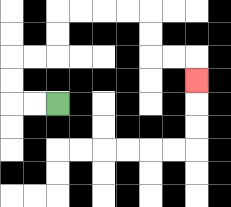{'start': '[2, 4]', 'end': '[8, 3]', 'path_directions': 'L,L,U,U,R,R,U,U,R,R,R,R,D,D,R,R,D', 'path_coordinates': '[[2, 4], [1, 4], [0, 4], [0, 3], [0, 2], [1, 2], [2, 2], [2, 1], [2, 0], [3, 0], [4, 0], [5, 0], [6, 0], [6, 1], [6, 2], [7, 2], [8, 2], [8, 3]]'}